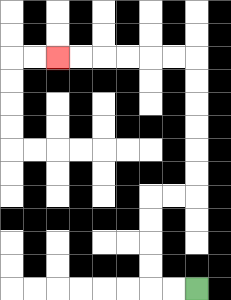{'start': '[8, 12]', 'end': '[2, 2]', 'path_directions': 'L,L,U,U,U,U,R,R,U,U,U,U,U,U,L,L,L,L,L,L', 'path_coordinates': '[[8, 12], [7, 12], [6, 12], [6, 11], [6, 10], [6, 9], [6, 8], [7, 8], [8, 8], [8, 7], [8, 6], [8, 5], [8, 4], [8, 3], [8, 2], [7, 2], [6, 2], [5, 2], [4, 2], [3, 2], [2, 2]]'}